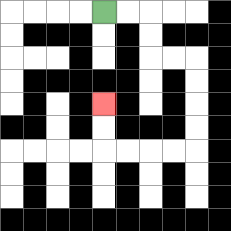{'start': '[4, 0]', 'end': '[4, 4]', 'path_directions': 'R,R,D,D,R,R,D,D,D,D,L,L,L,L,U,U', 'path_coordinates': '[[4, 0], [5, 0], [6, 0], [6, 1], [6, 2], [7, 2], [8, 2], [8, 3], [8, 4], [8, 5], [8, 6], [7, 6], [6, 6], [5, 6], [4, 6], [4, 5], [4, 4]]'}